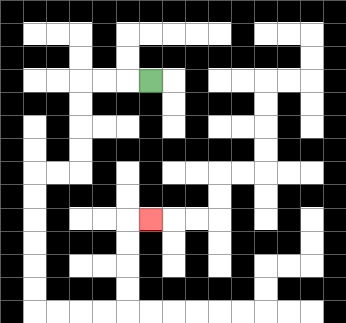{'start': '[6, 3]', 'end': '[6, 9]', 'path_directions': 'L,L,L,D,D,D,D,L,L,D,D,D,D,D,D,R,R,R,R,U,U,U,U,R', 'path_coordinates': '[[6, 3], [5, 3], [4, 3], [3, 3], [3, 4], [3, 5], [3, 6], [3, 7], [2, 7], [1, 7], [1, 8], [1, 9], [1, 10], [1, 11], [1, 12], [1, 13], [2, 13], [3, 13], [4, 13], [5, 13], [5, 12], [5, 11], [5, 10], [5, 9], [6, 9]]'}